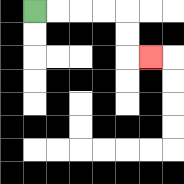{'start': '[1, 0]', 'end': '[6, 2]', 'path_directions': 'R,R,R,R,D,D,R', 'path_coordinates': '[[1, 0], [2, 0], [3, 0], [4, 0], [5, 0], [5, 1], [5, 2], [6, 2]]'}